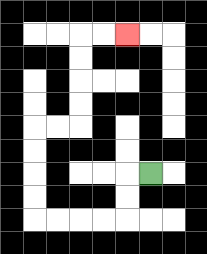{'start': '[6, 7]', 'end': '[5, 1]', 'path_directions': 'L,D,D,L,L,L,L,U,U,U,U,R,R,U,U,U,U,R,R', 'path_coordinates': '[[6, 7], [5, 7], [5, 8], [5, 9], [4, 9], [3, 9], [2, 9], [1, 9], [1, 8], [1, 7], [1, 6], [1, 5], [2, 5], [3, 5], [3, 4], [3, 3], [3, 2], [3, 1], [4, 1], [5, 1]]'}